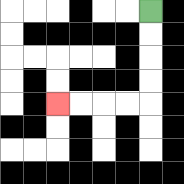{'start': '[6, 0]', 'end': '[2, 4]', 'path_directions': 'D,D,D,D,L,L,L,L', 'path_coordinates': '[[6, 0], [6, 1], [6, 2], [6, 3], [6, 4], [5, 4], [4, 4], [3, 4], [2, 4]]'}